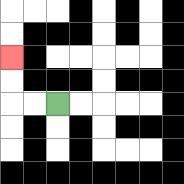{'start': '[2, 4]', 'end': '[0, 2]', 'path_directions': 'L,L,U,U', 'path_coordinates': '[[2, 4], [1, 4], [0, 4], [0, 3], [0, 2]]'}